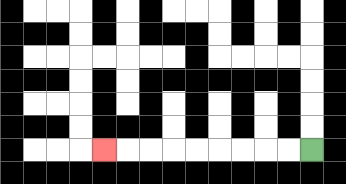{'start': '[13, 6]', 'end': '[4, 6]', 'path_directions': 'L,L,L,L,L,L,L,L,L', 'path_coordinates': '[[13, 6], [12, 6], [11, 6], [10, 6], [9, 6], [8, 6], [7, 6], [6, 6], [5, 6], [4, 6]]'}